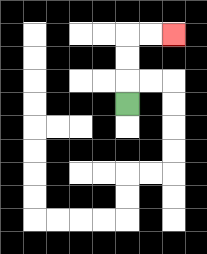{'start': '[5, 4]', 'end': '[7, 1]', 'path_directions': 'U,U,U,R,R', 'path_coordinates': '[[5, 4], [5, 3], [5, 2], [5, 1], [6, 1], [7, 1]]'}